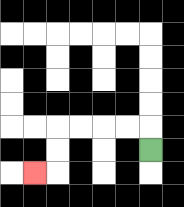{'start': '[6, 6]', 'end': '[1, 7]', 'path_directions': 'U,L,L,L,L,D,D,L', 'path_coordinates': '[[6, 6], [6, 5], [5, 5], [4, 5], [3, 5], [2, 5], [2, 6], [2, 7], [1, 7]]'}